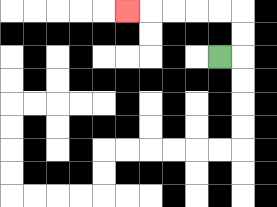{'start': '[9, 2]', 'end': '[5, 0]', 'path_directions': 'R,U,U,L,L,L,L,L', 'path_coordinates': '[[9, 2], [10, 2], [10, 1], [10, 0], [9, 0], [8, 0], [7, 0], [6, 0], [5, 0]]'}